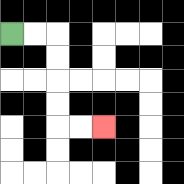{'start': '[0, 1]', 'end': '[4, 5]', 'path_directions': 'R,R,D,D,D,D,R,R', 'path_coordinates': '[[0, 1], [1, 1], [2, 1], [2, 2], [2, 3], [2, 4], [2, 5], [3, 5], [4, 5]]'}